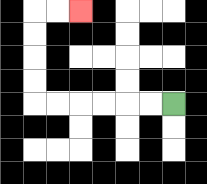{'start': '[7, 4]', 'end': '[3, 0]', 'path_directions': 'L,L,L,L,L,L,U,U,U,U,R,R', 'path_coordinates': '[[7, 4], [6, 4], [5, 4], [4, 4], [3, 4], [2, 4], [1, 4], [1, 3], [1, 2], [1, 1], [1, 0], [2, 0], [3, 0]]'}